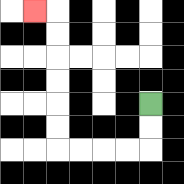{'start': '[6, 4]', 'end': '[1, 0]', 'path_directions': 'D,D,L,L,L,L,U,U,U,U,U,U,L', 'path_coordinates': '[[6, 4], [6, 5], [6, 6], [5, 6], [4, 6], [3, 6], [2, 6], [2, 5], [2, 4], [2, 3], [2, 2], [2, 1], [2, 0], [1, 0]]'}